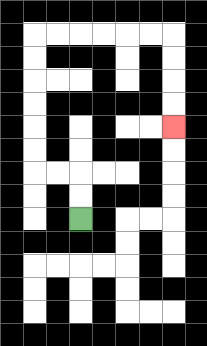{'start': '[3, 9]', 'end': '[7, 5]', 'path_directions': 'U,U,L,L,U,U,U,U,U,U,R,R,R,R,R,R,D,D,D,D', 'path_coordinates': '[[3, 9], [3, 8], [3, 7], [2, 7], [1, 7], [1, 6], [1, 5], [1, 4], [1, 3], [1, 2], [1, 1], [2, 1], [3, 1], [4, 1], [5, 1], [6, 1], [7, 1], [7, 2], [7, 3], [7, 4], [7, 5]]'}